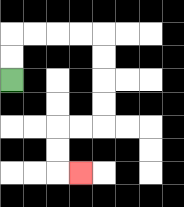{'start': '[0, 3]', 'end': '[3, 7]', 'path_directions': 'U,U,R,R,R,R,D,D,D,D,L,L,D,D,R', 'path_coordinates': '[[0, 3], [0, 2], [0, 1], [1, 1], [2, 1], [3, 1], [4, 1], [4, 2], [4, 3], [4, 4], [4, 5], [3, 5], [2, 5], [2, 6], [2, 7], [3, 7]]'}